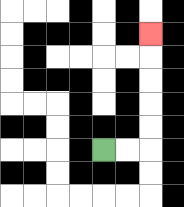{'start': '[4, 6]', 'end': '[6, 1]', 'path_directions': 'R,R,U,U,U,U,U', 'path_coordinates': '[[4, 6], [5, 6], [6, 6], [6, 5], [6, 4], [6, 3], [6, 2], [6, 1]]'}